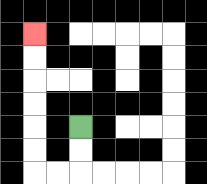{'start': '[3, 5]', 'end': '[1, 1]', 'path_directions': 'D,D,L,L,U,U,U,U,U,U', 'path_coordinates': '[[3, 5], [3, 6], [3, 7], [2, 7], [1, 7], [1, 6], [1, 5], [1, 4], [1, 3], [1, 2], [1, 1]]'}